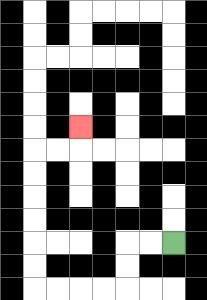{'start': '[7, 10]', 'end': '[3, 5]', 'path_directions': 'L,L,D,D,L,L,L,L,U,U,U,U,U,U,R,R,U', 'path_coordinates': '[[7, 10], [6, 10], [5, 10], [5, 11], [5, 12], [4, 12], [3, 12], [2, 12], [1, 12], [1, 11], [1, 10], [1, 9], [1, 8], [1, 7], [1, 6], [2, 6], [3, 6], [3, 5]]'}